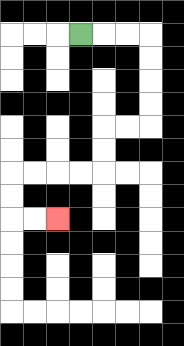{'start': '[3, 1]', 'end': '[2, 9]', 'path_directions': 'R,R,R,D,D,D,D,L,L,D,D,L,L,L,L,D,D,R,R', 'path_coordinates': '[[3, 1], [4, 1], [5, 1], [6, 1], [6, 2], [6, 3], [6, 4], [6, 5], [5, 5], [4, 5], [4, 6], [4, 7], [3, 7], [2, 7], [1, 7], [0, 7], [0, 8], [0, 9], [1, 9], [2, 9]]'}